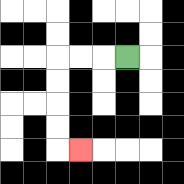{'start': '[5, 2]', 'end': '[3, 6]', 'path_directions': 'L,L,L,D,D,D,D,R', 'path_coordinates': '[[5, 2], [4, 2], [3, 2], [2, 2], [2, 3], [2, 4], [2, 5], [2, 6], [3, 6]]'}